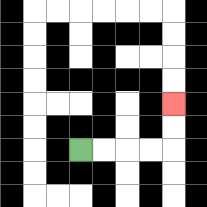{'start': '[3, 6]', 'end': '[7, 4]', 'path_directions': 'R,R,R,R,U,U', 'path_coordinates': '[[3, 6], [4, 6], [5, 6], [6, 6], [7, 6], [7, 5], [7, 4]]'}